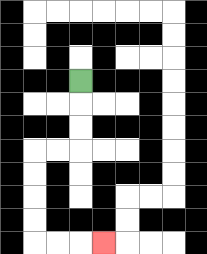{'start': '[3, 3]', 'end': '[4, 10]', 'path_directions': 'D,D,D,L,L,D,D,D,D,R,R,R', 'path_coordinates': '[[3, 3], [3, 4], [3, 5], [3, 6], [2, 6], [1, 6], [1, 7], [1, 8], [1, 9], [1, 10], [2, 10], [3, 10], [4, 10]]'}